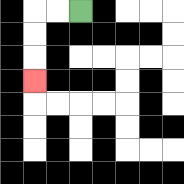{'start': '[3, 0]', 'end': '[1, 3]', 'path_directions': 'L,L,D,D,D', 'path_coordinates': '[[3, 0], [2, 0], [1, 0], [1, 1], [1, 2], [1, 3]]'}